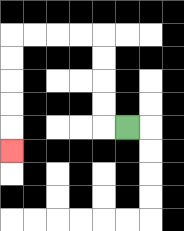{'start': '[5, 5]', 'end': '[0, 6]', 'path_directions': 'L,U,U,U,U,L,L,L,L,D,D,D,D,D', 'path_coordinates': '[[5, 5], [4, 5], [4, 4], [4, 3], [4, 2], [4, 1], [3, 1], [2, 1], [1, 1], [0, 1], [0, 2], [0, 3], [0, 4], [0, 5], [0, 6]]'}